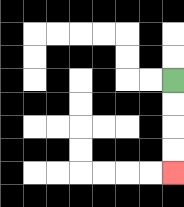{'start': '[7, 3]', 'end': '[7, 7]', 'path_directions': 'D,D,D,D', 'path_coordinates': '[[7, 3], [7, 4], [7, 5], [7, 6], [7, 7]]'}